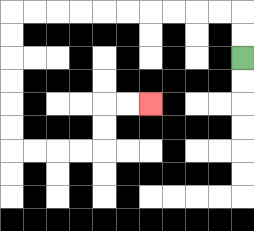{'start': '[10, 2]', 'end': '[6, 4]', 'path_directions': 'U,U,L,L,L,L,L,L,L,L,L,L,D,D,D,D,D,D,R,R,R,R,U,U,R,R', 'path_coordinates': '[[10, 2], [10, 1], [10, 0], [9, 0], [8, 0], [7, 0], [6, 0], [5, 0], [4, 0], [3, 0], [2, 0], [1, 0], [0, 0], [0, 1], [0, 2], [0, 3], [0, 4], [0, 5], [0, 6], [1, 6], [2, 6], [3, 6], [4, 6], [4, 5], [4, 4], [5, 4], [6, 4]]'}